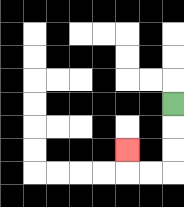{'start': '[7, 4]', 'end': '[5, 6]', 'path_directions': 'D,D,D,L,L,U', 'path_coordinates': '[[7, 4], [7, 5], [7, 6], [7, 7], [6, 7], [5, 7], [5, 6]]'}